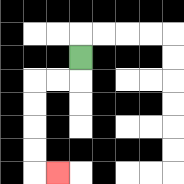{'start': '[3, 2]', 'end': '[2, 7]', 'path_directions': 'D,L,L,D,D,D,D,R', 'path_coordinates': '[[3, 2], [3, 3], [2, 3], [1, 3], [1, 4], [1, 5], [1, 6], [1, 7], [2, 7]]'}